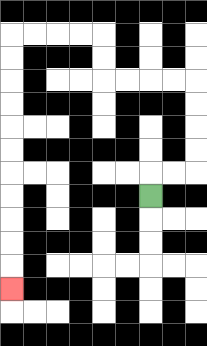{'start': '[6, 8]', 'end': '[0, 12]', 'path_directions': 'U,R,R,U,U,U,U,L,L,L,L,U,U,L,L,L,L,D,D,D,D,D,D,D,D,D,D,D', 'path_coordinates': '[[6, 8], [6, 7], [7, 7], [8, 7], [8, 6], [8, 5], [8, 4], [8, 3], [7, 3], [6, 3], [5, 3], [4, 3], [4, 2], [4, 1], [3, 1], [2, 1], [1, 1], [0, 1], [0, 2], [0, 3], [0, 4], [0, 5], [0, 6], [0, 7], [0, 8], [0, 9], [0, 10], [0, 11], [0, 12]]'}